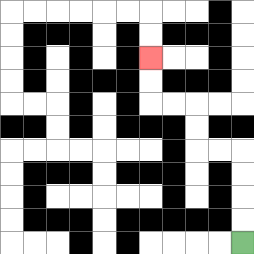{'start': '[10, 10]', 'end': '[6, 2]', 'path_directions': 'U,U,U,U,L,L,U,U,L,L,U,U', 'path_coordinates': '[[10, 10], [10, 9], [10, 8], [10, 7], [10, 6], [9, 6], [8, 6], [8, 5], [8, 4], [7, 4], [6, 4], [6, 3], [6, 2]]'}